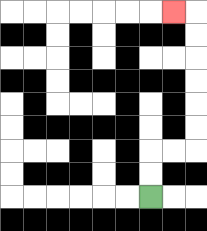{'start': '[6, 8]', 'end': '[7, 0]', 'path_directions': 'U,U,R,R,U,U,U,U,U,U,L', 'path_coordinates': '[[6, 8], [6, 7], [6, 6], [7, 6], [8, 6], [8, 5], [8, 4], [8, 3], [8, 2], [8, 1], [8, 0], [7, 0]]'}